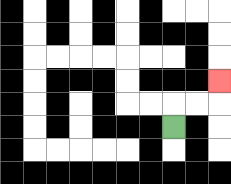{'start': '[7, 5]', 'end': '[9, 3]', 'path_directions': 'U,R,R,U', 'path_coordinates': '[[7, 5], [7, 4], [8, 4], [9, 4], [9, 3]]'}